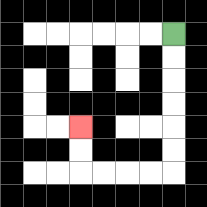{'start': '[7, 1]', 'end': '[3, 5]', 'path_directions': 'D,D,D,D,D,D,L,L,L,L,U,U', 'path_coordinates': '[[7, 1], [7, 2], [7, 3], [7, 4], [7, 5], [7, 6], [7, 7], [6, 7], [5, 7], [4, 7], [3, 7], [3, 6], [3, 5]]'}